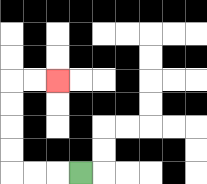{'start': '[3, 7]', 'end': '[2, 3]', 'path_directions': 'L,L,L,U,U,U,U,R,R', 'path_coordinates': '[[3, 7], [2, 7], [1, 7], [0, 7], [0, 6], [0, 5], [0, 4], [0, 3], [1, 3], [2, 3]]'}